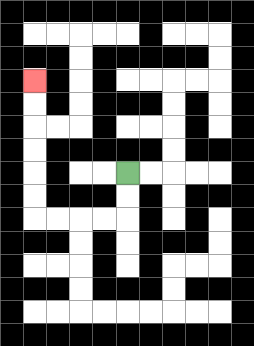{'start': '[5, 7]', 'end': '[1, 3]', 'path_directions': 'D,D,L,L,L,L,U,U,U,U,U,U', 'path_coordinates': '[[5, 7], [5, 8], [5, 9], [4, 9], [3, 9], [2, 9], [1, 9], [1, 8], [1, 7], [1, 6], [1, 5], [1, 4], [1, 3]]'}